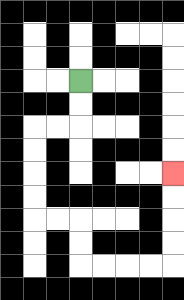{'start': '[3, 3]', 'end': '[7, 7]', 'path_directions': 'D,D,L,L,D,D,D,D,R,R,D,D,R,R,R,R,U,U,U,U', 'path_coordinates': '[[3, 3], [3, 4], [3, 5], [2, 5], [1, 5], [1, 6], [1, 7], [1, 8], [1, 9], [2, 9], [3, 9], [3, 10], [3, 11], [4, 11], [5, 11], [6, 11], [7, 11], [7, 10], [7, 9], [7, 8], [7, 7]]'}